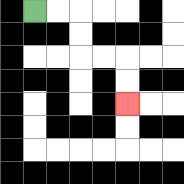{'start': '[1, 0]', 'end': '[5, 4]', 'path_directions': 'R,R,D,D,R,R,D,D', 'path_coordinates': '[[1, 0], [2, 0], [3, 0], [3, 1], [3, 2], [4, 2], [5, 2], [5, 3], [5, 4]]'}